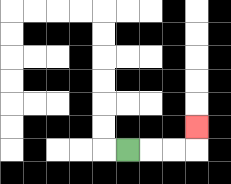{'start': '[5, 6]', 'end': '[8, 5]', 'path_directions': 'R,R,R,U', 'path_coordinates': '[[5, 6], [6, 6], [7, 6], [8, 6], [8, 5]]'}